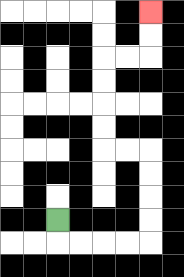{'start': '[2, 9]', 'end': '[6, 0]', 'path_directions': 'D,R,R,R,R,U,U,U,U,L,L,U,U,U,U,R,R,U,U', 'path_coordinates': '[[2, 9], [2, 10], [3, 10], [4, 10], [5, 10], [6, 10], [6, 9], [6, 8], [6, 7], [6, 6], [5, 6], [4, 6], [4, 5], [4, 4], [4, 3], [4, 2], [5, 2], [6, 2], [6, 1], [6, 0]]'}